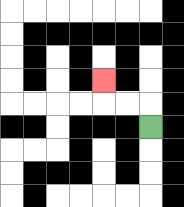{'start': '[6, 5]', 'end': '[4, 3]', 'path_directions': 'U,L,L,U', 'path_coordinates': '[[6, 5], [6, 4], [5, 4], [4, 4], [4, 3]]'}